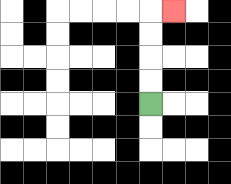{'start': '[6, 4]', 'end': '[7, 0]', 'path_directions': 'U,U,U,U,R', 'path_coordinates': '[[6, 4], [6, 3], [6, 2], [6, 1], [6, 0], [7, 0]]'}